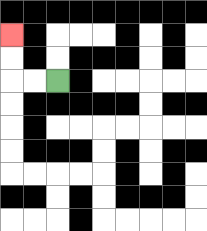{'start': '[2, 3]', 'end': '[0, 1]', 'path_directions': 'L,L,U,U', 'path_coordinates': '[[2, 3], [1, 3], [0, 3], [0, 2], [0, 1]]'}